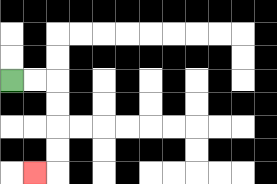{'start': '[0, 3]', 'end': '[1, 7]', 'path_directions': 'R,R,D,D,D,D,L', 'path_coordinates': '[[0, 3], [1, 3], [2, 3], [2, 4], [2, 5], [2, 6], [2, 7], [1, 7]]'}